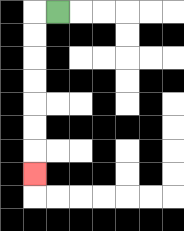{'start': '[2, 0]', 'end': '[1, 7]', 'path_directions': 'L,D,D,D,D,D,D,D', 'path_coordinates': '[[2, 0], [1, 0], [1, 1], [1, 2], [1, 3], [1, 4], [1, 5], [1, 6], [1, 7]]'}